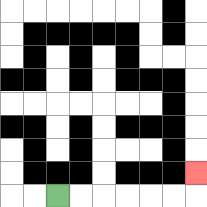{'start': '[2, 8]', 'end': '[8, 7]', 'path_directions': 'R,R,R,R,R,R,U', 'path_coordinates': '[[2, 8], [3, 8], [4, 8], [5, 8], [6, 8], [7, 8], [8, 8], [8, 7]]'}